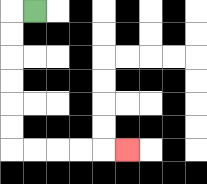{'start': '[1, 0]', 'end': '[5, 6]', 'path_directions': 'L,D,D,D,D,D,D,R,R,R,R,R', 'path_coordinates': '[[1, 0], [0, 0], [0, 1], [0, 2], [0, 3], [0, 4], [0, 5], [0, 6], [1, 6], [2, 6], [3, 6], [4, 6], [5, 6]]'}